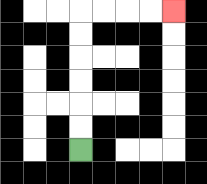{'start': '[3, 6]', 'end': '[7, 0]', 'path_directions': 'U,U,U,U,U,U,R,R,R,R', 'path_coordinates': '[[3, 6], [3, 5], [3, 4], [3, 3], [3, 2], [3, 1], [3, 0], [4, 0], [5, 0], [6, 0], [7, 0]]'}